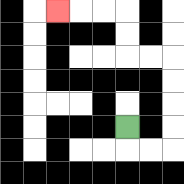{'start': '[5, 5]', 'end': '[2, 0]', 'path_directions': 'D,R,R,U,U,U,U,L,L,U,U,L,L,L', 'path_coordinates': '[[5, 5], [5, 6], [6, 6], [7, 6], [7, 5], [7, 4], [7, 3], [7, 2], [6, 2], [5, 2], [5, 1], [5, 0], [4, 0], [3, 0], [2, 0]]'}